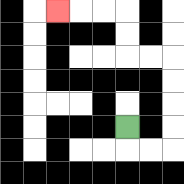{'start': '[5, 5]', 'end': '[2, 0]', 'path_directions': 'D,R,R,U,U,U,U,L,L,U,U,L,L,L', 'path_coordinates': '[[5, 5], [5, 6], [6, 6], [7, 6], [7, 5], [7, 4], [7, 3], [7, 2], [6, 2], [5, 2], [5, 1], [5, 0], [4, 0], [3, 0], [2, 0]]'}